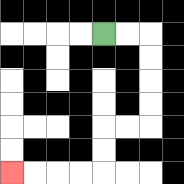{'start': '[4, 1]', 'end': '[0, 7]', 'path_directions': 'R,R,D,D,D,D,L,L,D,D,L,L,L,L', 'path_coordinates': '[[4, 1], [5, 1], [6, 1], [6, 2], [6, 3], [6, 4], [6, 5], [5, 5], [4, 5], [4, 6], [4, 7], [3, 7], [2, 7], [1, 7], [0, 7]]'}